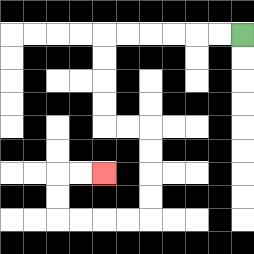{'start': '[10, 1]', 'end': '[4, 7]', 'path_directions': 'L,L,L,L,L,L,D,D,D,D,R,R,D,D,D,D,L,L,L,L,U,U,R,R', 'path_coordinates': '[[10, 1], [9, 1], [8, 1], [7, 1], [6, 1], [5, 1], [4, 1], [4, 2], [4, 3], [4, 4], [4, 5], [5, 5], [6, 5], [6, 6], [6, 7], [6, 8], [6, 9], [5, 9], [4, 9], [3, 9], [2, 9], [2, 8], [2, 7], [3, 7], [4, 7]]'}